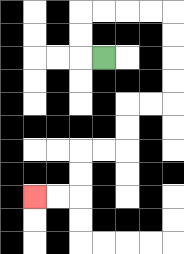{'start': '[4, 2]', 'end': '[1, 8]', 'path_directions': 'L,U,U,R,R,R,R,D,D,D,D,L,L,D,D,L,L,D,D,L,L', 'path_coordinates': '[[4, 2], [3, 2], [3, 1], [3, 0], [4, 0], [5, 0], [6, 0], [7, 0], [7, 1], [7, 2], [7, 3], [7, 4], [6, 4], [5, 4], [5, 5], [5, 6], [4, 6], [3, 6], [3, 7], [3, 8], [2, 8], [1, 8]]'}